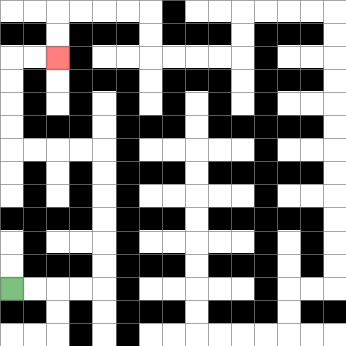{'start': '[0, 12]', 'end': '[2, 2]', 'path_directions': 'R,R,R,R,U,U,U,U,U,U,L,L,L,L,U,U,U,U,R,R', 'path_coordinates': '[[0, 12], [1, 12], [2, 12], [3, 12], [4, 12], [4, 11], [4, 10], [4, 9], [4, 8], [4, 7], [4, 6], [3, 6], [2, 6], [1, 6], [0, 6], [0, 5], [0, 4], [0, 3], [0, 2], [1, 2], [2, 2]]'}